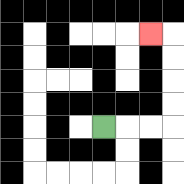{'start': '[4, 5]', 'end': '[6, 1]', 'path_directions': 'R,R,R,U,U,U,U,L', 'path_coordinates': '[[4, 5], [5, 5], [6, 5], [7, 5], [7, 4], [7, 3], [7, 2], [7, 1], [6, 1]]'}